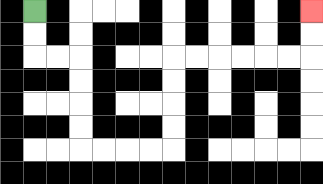{'start': '[1, 0]', 'end': '[13, 0]', 'path_directions': 'D,D,R,R,D,D,D,D,R,R,R,R,U,U,U,U,R,R,R,R,R,R,U,U', 'path_coordinates': '[[1, 0], [1, 1], [1, 2], [2, 2], [3, 2], [3, 3], [3, 4], [3, 5], [3, 6], [4, 6], [5, 6], [6, 6], [7, 6], [7, 5], [7, 4], [7, 3], [7, 2], [8, 2], [9, 2], [10, 2], [11, 2], [12, 2], [13, 2], [13, 1], [13, 0]]'}